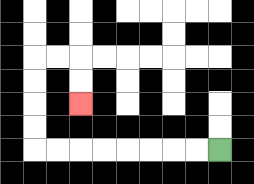{'start': '[9, 6]', 'end': '[3, 4]', 'path_directions': 'L,L,L,L,L,L,L,L,U,U,U,U,R,R,D,D', 'path_coordinates': '[[9, 6], [8, 6], [7, 6], [6, 6], [5, 6], [4, 6], [3, 6], [2, 6], [1, 6], [1, 5], [1, 4], [1, 3], [1, 2], [2, 2], [3, 2], [3, 3], [3, 4]]'}